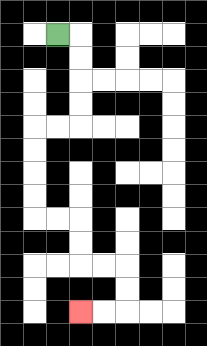{'start': '[2, 1]', 'end': '[3, 13]', 'path_directions': 'R,D,D,D,D,L,L,D,D,D,D,R,R,D,D,R,R,D,D,L,L', 'path_coordinates': '[[2, 1], [3, 1], [3, 2], [3, 3], [3, 4], [3, 5], [2, 5], [1, 5], [1, 6], [1, 7], [1, 8], [1, 9], [2, 9], [3, 9], [3, 10], [3, 11], [4, 11], [5, 11], [5, 12], [5, 13], [4, 13], [3, 13]]'}